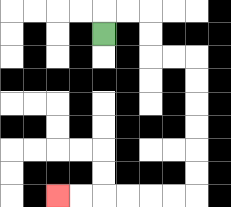{'start': '[4, 1]', 'end': '[2, 8]', 'path_directions': 'U,R,R,D,D,R,R,D,D,D,D,D,D,L,L,L,L,L,L', 'path_coordinates': '[[4, 1], [4, 0], [5, 0], [6, 0], [6, 1], [6, 2], [7, 2], [8, 2], [8, 3], [8, 4], [8, 5], [8, 6], [8, 7], [8, 8], [7, 8], [6, 8], [5, 8], [4, 8], [3, 8], [2, 8]]'}